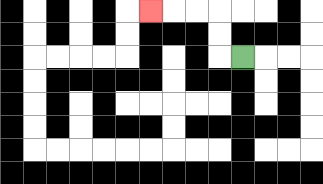{'start': '[10, 2]', 'end': '[6, 0]', 'path_directions': 'L,U,U,L,L,L', 'path_coordinates': '[[10, 2], [9, 2], [9, 1], [9, 0], [8, 0], [7, 0], [6, 0]]'}